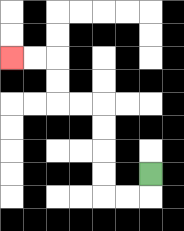{'start': '[6, 7]', 'end': '[0, 2]', 'path_directions': 'D,L,L,U,U,U,U,L,L,U,U,L,L', 'path_coordinates': '[[6, 7], [6, 8], [5, 8], [4, 8], [4, 7], [4, 6], [4, 5], [4, 4], [3, 4], [2, 4], [2, 3], [2, 2], [1, 2], [0, 2]]'}